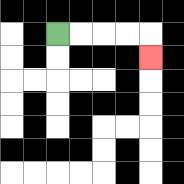{'start': '[2, 1]', 'end': '[6, 2]', 'path_directions': 'R,R,R,R,D', 'path_coordinates': '[[2, 1], [3, 1], [4, 1], [5, 1], [6, 1], [6, 2]]'}